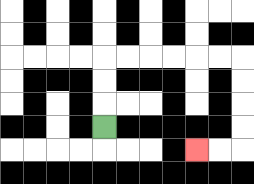{'start': '[4, 5]', 'end': '[8, 6]', 'path_directions': 'U,U,U,R,R,R,R,R,R,D,D,D,D,L,L', 'path_coordinates': '[[4, 5], [4, 4], [4, 3], [4, 2], [5, 2], [6, 2], [7, 2], [8, 2], [9, 2], [10, 2], [10, 3], [10, 4], [10, 5], [10, 6], [9, 6], [8, 6]]'}